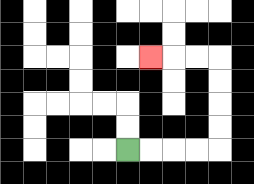{'start': '[5, 6]', 'end': '[6, 2]', 'path_directions': 'R,R,R,R,U,U,U,U,L,L,L', 'path_coordinates': '[[5, 6], [6, 6], [7, 6], [8, 6], [9, 6], [9, 5], [9, 4], [9, 3], [9, 2], [8, 2], [7, 2], [6, 2]]'}